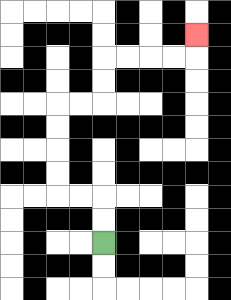{'start': '[4, 10]', 'end': '[8, 1]', 'path_directions': 'U,U,L,L,U,U,U,U,R,R,U,U,R,R,R,R,U', 'path_coordinates': '[[4, 10], [4, 9], [4, 8], [3, 8], [2, 8], [2, 7], [2, 6], [2, 5], [2, 4], [3, 4], [4, 4], [4, 3], [4, 2], [5, 2], [6, 2], [7, 2], [8, 2], [8, 1]]'}